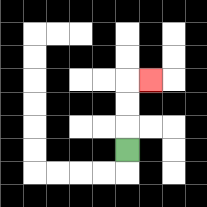{'start': '[5, 6]', 'end': '[6, 3]', 'path_directions': 'U,U,U,R', 'path_coordinates': '[[5, 6], [5, 5], [5, 4], [5, 3], [6, 3]]'}